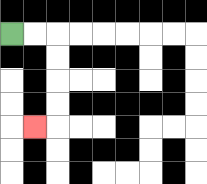{'start': '[0, 1]', 'end': '[1, 5]', 'path_directions': 'R,R,D,D,D,D,L', 'path_coordinates': '[[0, 1], [1, 1], [2, 1], [2, 2], [2, 3], [2, 4], [2, 5], [1, 5]]'}